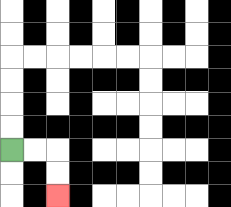{'start': '[0, 6]', 'end': '[2, 8]', 'path_directions': 'R,R,D,D', 'path_coordinates': '[[0, 6], [1, 6], [2, 6], [2, 7], [2, 8]]'}